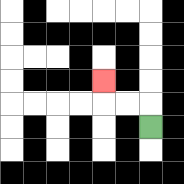{'start': '[6, 5]', 'end': '[4, 3]', 'path_directions': 'U,L,L,U', 'path_coordinates': '[[6, 5], [6, 4], [5, 4], [4, 4], [4, 3]]'}